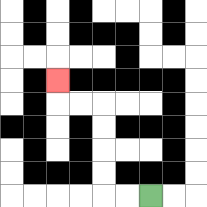{'start': '[6, 8]', 'end': '[2, 3]', 'path_directions': 'L,L,U,U,U,U,L,L,U', 'path_coordinates': '[[6, 8], [5, 8], [4, 8], [4, 7], [4, 6], [4, 5], [4, 4], [3, 4], [2, 4], [2, 3]]'}